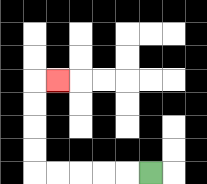{'start': '[6, 7]', 'end': '[2, 3]', 'path_directions': 'L,L,L,L,L,U,U,U,U,R', 'path_coordinates': '[[6, 7], [5, 7], [4, 7], [3, 7], [2, 7], [1, 7], [1, 6], [1, 5], [1, 4], [1, 3], [2, 3]]'}